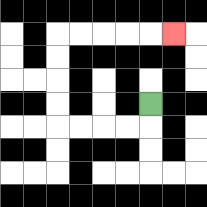{'start': '[6, 4]', 'end': '[7, 1]', 'path_directions': 'D,L,L,L,L,U,U,U,U,R,R,R,R,R', 'path_coordinates': '[[6, 4], [6, 5], [5, 5], [4, 5], [3, 5], [2, 5], [2, 4], [2, 3], [2, 2], [2, 1], [3, 1], [4, 1], [5, 1], [6, 1], [7, 1]]'}